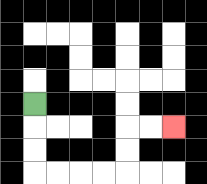{'start': '[1, 4]', 'end': '[7, 5]', 'path_directions': 'D,D,D,R,R,R,R,U,U,R,R', 'path_coordinates': '[[1, 4], [1, 5], [1, 6], [1, 7], [2, 7], [3, 7], [4, 7], [5, 7], [5, 6], [5, 5], [6, 5], [7, 5]]'}